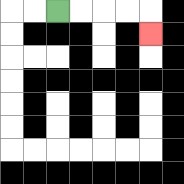{'start': '[2, 0]', 'end': '[6, 1]', 'path_directions': 'R,R,R,R,D', 'path_coordinates': '[[2, 0], [3, 0], [4, 0], [5, 0], [6, 0], [6, 1]]'}